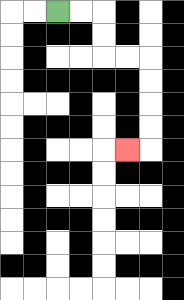{'start': '[2, 0]', 'end': '[5, 6]', 'path_directions': 'R,R,D,D,R,R,D,D,D,D,L', 'path_coordinates': '[[2, 0], [3, 0], [4, 0], [4, 1], [4, 2], [5, 2], [6, 2], [6, 3], [6, 4], [6, 5], [6, 6], [5, 6]]'}